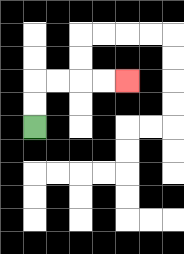{'start': '[1, 5]', 'end': '[5, 3]', 'path_directions': 'U,U,R,R,R,R', 'path_coordinates': '[[1, 5], [1, 4], [1, 3], [2, 3], [3, 3], [4, 3], [5, 3]]'}